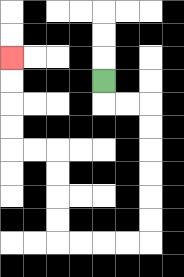{'start': '[4, 3]', 'end': '[0, 2]', 'path_directions': 'D,R,R,D,D,D,D,D,D,L,L,L,L,U,U,U,U,L,L,U,U,U,U', 'path_coordinates': '[[4, 3], [4, 4], [5, 4], [6, 4], [6, 5], [6, 6], [6, 7], [6, 8], [6, 9], [6, 10], [5, 10], [4, 10], [3, 10], [2, 10], [2, 9], [2, 8], [2, 7], [2, 6], [1, 6], [0, 6], [0, 5], [0, 4], [0, 3], [0, 2]]'}